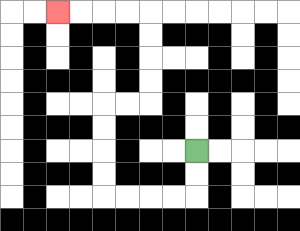{'start': '[8, 6]', 'end': '[2, 0]', 'path_directions': 'D,D,L,L,L,L,U,U,U,U,R,R,U,U,U,U,L,L,L,L', 'path_coordinates': '[[8, 6], [8, 7], [8, 8], [7, 8], [6, 8], [5, 8], [4, 8], [4, 7], [4, 6], [4, 5], [4, 4], [5, 4], [6, 4], [6, 3], [6, 2], [6, 1], [6, 0], [5, 0], [4, 0], [3, 0], [2, 0]]'}